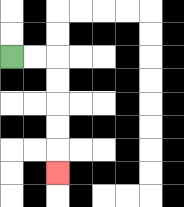{'start': '[0, 2]', 'end': '[2, 7]', 'path_directions': 'R,R,D,D,D,D,D', 'path_coordinates': '[[0, 2], [1, 2], [2, 2], [2, 3], [2, 4], [2, 5], [2, 6], [2, 7]]'}